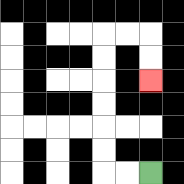{'start': '[6, 7]', 'end': '[6, 3]', 'path_directions': 'L,L,U,U,U,U,U,U,R,R,D,D', 'path_coordinates': '[[6, 7], [5, 7], [4, 7], [4, 6], [4, 5], [4, 4], [4, 3], [4, 2], [4, 1], [5, 1], [6, 1], [6, 2], [6, 3]]'}